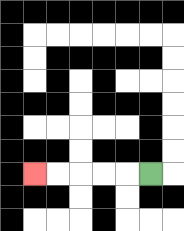{'start': '[6, 7]', 'end': '[1, 7]', 'path_directions': 'L,L,L,L,L', 'path_coordinates': '[[6, 7], [5, 7], [4, 7], [3, 7], [2, 7], [1, 7]]'}